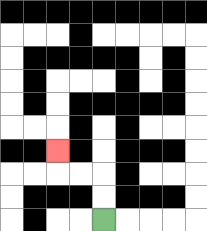{'start': '[4, 9]', 'end': '[2, 6]', 'path_directions': 'U,U,L,L,U', 'path_coordinates': '[[4, 9], [4, 8], [4, 7], [3, 7], [2, 7], [2, 6]]'}